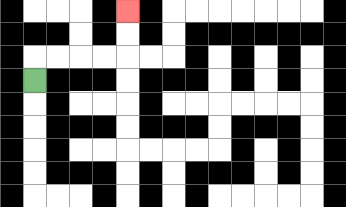{'start': '[1, 3]', 'end': '[5, 0]', 'path_directions': 'U,R,R,R,R,U,U', 'path_coordinates': '[[1, 3], [1, 2], [2, 2], [3, 2], [4, 2], [5, 2], [5, 1], [5, 0]]'}